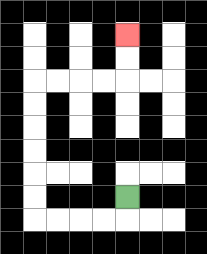{'start': '[5, 8]', 'end': '[5, 1]', 'path_directions': 'D,L,L,L,L,U,U,U,U,U,U,R,R,R,R,U,U', 'path_coordinates': '[[5, 8], [5, 9], [4, 9], [3, 9], [2, 9], [1, 9], [1, 8], [1, 7], [1, 6], [1, 5], [1, 4], [1, 3], [2, 3], [3, 3], [4, 3], [5, 3], [5, 2], [5, 1]]'}